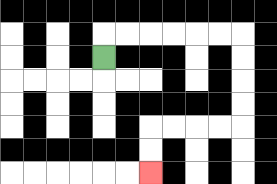{'start': '[4, 2]', 'end': '[6, 7]', 'path_directions': 'U,R,R,R,R,R,R,D,D,D,D,L,L,L,L,D,D', 'path_coordinates': '[[4, 2], [4, 1], [5, 1], [6, 1], [7, 1], [8, 1], [9, 1], [10, 1], [10, 2], [10, 3], [10, 4], [10, 5], [9, 5], [8, 5], [7, 5], [6, 5], [6, 6], [6, 7]]'}